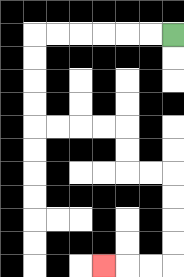{'start': '[7, 1]', 'end': '[4, 11]', 'path_directions': 'L,L,L,L,L,L,D,D,D,D,R,R,R,R,D,D,R,R,D,D,D,D,L,L,L', 'path_coordinates': '[[7, 1], [6, 1], [5, 1], [4, 1], [3, 1], [2, 1], [1, 1], [1, 2], [1, 3], [1, 4], [1, 5], [2, 5], [3, 5], [4, 5], [5, 5], [5, 6], [5, 7], [6, 7], [7, 7], [7, 8], [7, 9], [7, 10], [7, 11], [6, 11], [5, 11], [4, 11]]'}